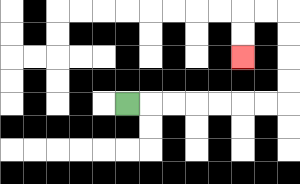{'start': '[5, 4]', 'end': '[10, 2]', 'path_directions': 'R,R,R,R,R,R,R,U,U,U,U,L,L,D,D', 'path_coordinates': '[[5, 4], [6, 4], [7, 4], [8, 4], [9, 4], [10, 4], [11, 4], [12, 4], [12, 3], [12, 2], [12, 1], [12, 0], [11, 0], [10, 0], [10, 1], [10, 2]]'}